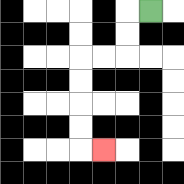{'start': '[6, 0]', 'end': '[4, 6]', 'path_directions': 'L,D,D,L,L,D,D,D,D,R', 'path_coordinates': '[[6, 0], [5, 0], [5, 1], [5, 2], [4, 2], [3, 2], [3, 3], [3, 4], [3, 5], [3, 6], [4, 6]]'}